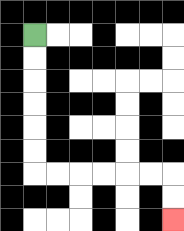{'start': '[1, 1]', 'end': '[7, 9]', 'path_directions': 'D,D,D,D,D,D,R,R,R,R,R,R,D,D', 'path_coordinates': '[[1, 1], [1, 2], [1, 3], [1, 4], [1, 5], [1, 6], [1, 7], [2, 7], [3, 7], [4, 7], [5, 7], [6, 7], [7, 7], [7, 8], [7, 9]]'}